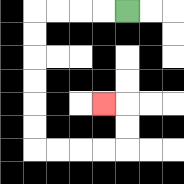{'start': '[5, 0]', 'end': '[4, 4]', 'path_directions': 'L,L,L,L,D,D,D,D,D,D,R,R,R,R,U,U,L', 'path_coordinates': '[[5, 0], [4, 0], [3, 0], [2, 0], [1, 0], [1, 1], [1, 2], [1, 3], [1, 4], [1, 5], [1, 6], [2, 6], [3, 6], [4, 6], [5, 6], [5, 5], [5, 4], [4, 4]]'}